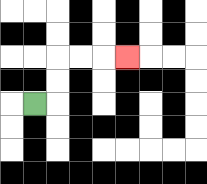{'start': '[1, 4]', 'end': '[5, 2]', 'path_directions': 'R,U,U,R,R,R', 'path_coordinates': '[[1, 4], [2, 4], [2, 3], [2, 2], [3, 2], [4, 2], [5, 2]]'}